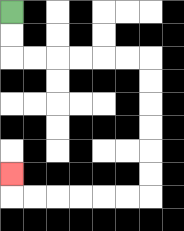{'start': '[0, 0]', 'end': '[0, 7]', 'path_directions': 'D,D,R,R,R,R,R,R,D,D,D,D,D,D,L,L,L,L,L,L,U', 'path_coordinates': '[[0, 0], [0, 1], [0, 2], [1, 2], [2, 2], [3, 2], [4, 2], [5, 2], [6, 2], [6, 3], [6, 4], [6, 5], [6, 6], [6, 7], [6, 8], [5, 8], [4, 8], [3, 8], [2, 8], [1, 8], [0, 8], [0, 7]]'}